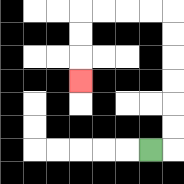{'start': '[6, 6]', 'end': '[3, 3]', 'path_directions': 'R,U,U,U,U,U,U,L,L,L,L,D,D,D', 'path_coordinates': '[[6, 6], [7, 6], [7, 5], [7, 4], [7, 3], [7, 2], [7, 1], [7, 0], [6, 0], [5, 0], [4, 0], [3, 0], [3, 1], [3, 2], [3, 3]]'}